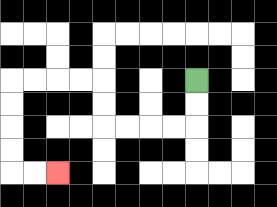{'start': '[8, 3]', 'end': '[2, 7]', 'path_directions': 'D,D,L,L,L,L,U,U,L,L,L,L,D,D,D,D,R,R', 'path_coordinates': '[[8, 3], [8, 4], [8, 5], [7, 5], [6, 5], [5, 5], [4, 5], [4, 4], [4, 3], [3, 3], [2, 3], [1, 3], [0, 3], [0, 4], [0, 5], [0, 6], [0, 7], [1, 7], [2, 7]]'}